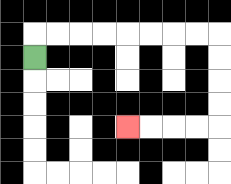{'start': '[1, 2]', 'end': '[5, 5]', 'path_directions': 'U,R,R,R,R,R,R,R,R,D,D,D,D,L,L,L,L', 'path_coordinates': '[[1, 2], [1, 1], [2, 1], [3, 1], [4, 1], [5, 1], [6, 1], [7, 1], [8, 1], [9, 1], [9, 2], [9, 3], [9, 4], [9, 5], [8, 5], [7, 5], [6, 5], [5, 5]]'}